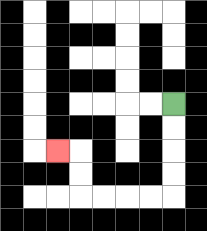{'start': '[7, 4]', 'end': '[2, 6]', 'path_directions': 'D,D,D,D,L,L,L,L,U,U,L', 'path_coordinates': '[[7, 4], [7, 5], [7, 6], [7, 7], [7, 8], [6, 8], [5, 8], [4, 8], [3, 8], [3, 7], [3, 6], [2, 6]]'}